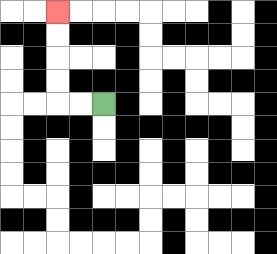{'start': '[4, 4]', 'end': '[2, 0]', 'path_directions': 'L,L,U,U,U,U', 'path_coordinates': '[[4, 4], [3, 4], [2, 4], [2, 3], [2, 2], [2, 1], [2, 0]]'}